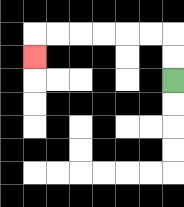{'start': '[7, 3]', 'end': '[1, 2]', 'path_directions': 'U,U,L,L,L,L,L,L,D', 'path_coordinates': '[[7, 3], [7, 2], [7, 1], [6, 1], [5, 1], [4, 1], [3, 1], [2, 1], [1, 1], [1, 2]]'}